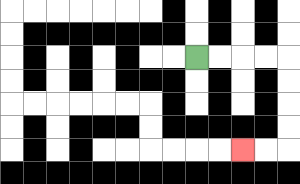{'start': '[8, 2]', 'end': '[10, 6]', 'path_directions': 'R,R,R,R,D,D,D,D,L,L', 'path_coordinates': '[[8, 2], [9, 2], [10, 2], [11, 2], [12, 2], [12, 3], [12, 4], [12, 5], [12, 6], [11, 6], [10, 6]]'}